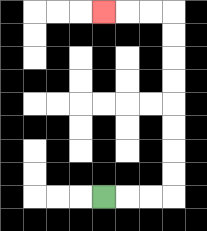{'start': '[4, 8]', 'end': '[4, 0]', 'path_directions': 'R,R,R,U,U,U,U,U,U,U,U,L,L,L', 'path_coordinates': '[[4, 8], [5, 8], [6, 8], [7, 8], [7, 7], [7, 6], [7, 5], [7, 4], [7, 3], [7, 2], [7, 1], [7, 0], [6, 0], [5, 0], [4, 0]]'}